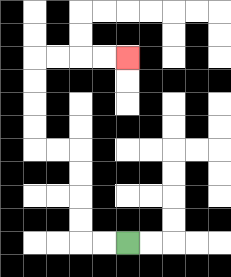{'start': '[5, 10]', 'end': '[5, 2]', 'path_directions': 'L,L,U,U,U,U,L,L,U,U,U,U,R,R,R,R', 'path_coordinates': '[[5, 10], [4, 10], [3, 10], [3, 9], [3, 8], [3, 7], [3, 6], [2, 6], [1, 6], [1, 5], [1, 4], [1, 3], [1, 2], [2, 2], [3, 2], [4, 2], [5, 2]]'}